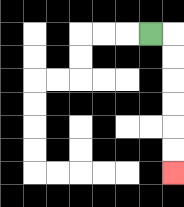{'start': '[6, 1]', 'end': '[7, 7]', 'path_directions': 'R,D,D,D,D,D,D', 'path_coordinates': '[[6, 1], [7, 1], [7, 2], [7, 3], [7, 4], [7, 5], [7, 6], [7, 7]]'}